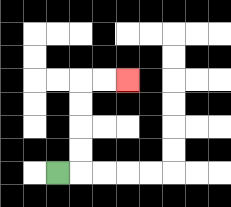{'start': '[2, 7]', 'end': '[5, 3]', 'path_directions': 'R,U,U,U,U,R,R', 'path_coordinates': '[[2, 7], [3, 7], [3, 6], [3, 5], [3, 4], [3, 3], [4, 3], [5, 3]]'}